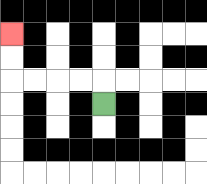{'start': '[4, 4]', 'end': '[0, 1]', 'path_directions': 'U,L,L,L,L,U,U', 'path_coordinates': '[[4, 4], [4, 3], [3, 3], [2, 3], [1, 3], [0, 3], [0, 2], [0, 1]]'}